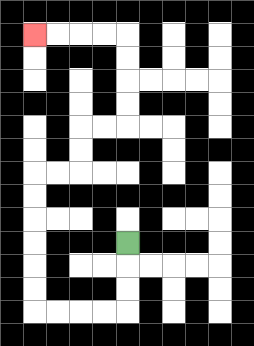{'start': '[5, 10]', 'end': '[1, 1]', 'path_directions': 'D,D,D,L,L,L,L,U,U,U,U,U,U,R,R,U,U,R,R,U,U,U,U,L,L,L,L', 'path_coordinates': '[[5, 10], [5, 11], [5, 12], [5, 13], [4, 13], [3, 13], [2, 13], [1, 13], [1, 12], [1, 11], [1, 10], [1, 9], [1, 8], [1, 7], [2, 7], [3, 7], [3, 6], [3, 5], [4, 5], [5, 5], [5, 4], [5, 3], [5, 2], [5, 1], [4, 1], [3, 1], [2, 1], [1, 1]]'}